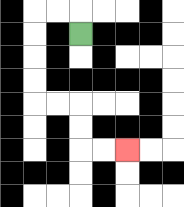{'start': '[3, 1]', 'end': '[5, 6]', 'path_directions': 'U,L,L,D,D,D,D,R,R,D,D,R,R', 'path_coordinates': '[[3, 1], [3, 0], [2, 0], [1, 0], [1, 1], [1, 2], [1, 3], [1, 4], [2, 4], [3, 4], [3, 5], [3, 6], [4, 6], [5, 6]]'}